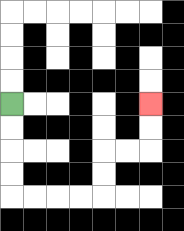{'start': '[0, 4]', 'end': '[6, 4]', 'path_directions': 'D,D,D,D,R,R,R,R,U,U,R,R,U,U', 'path_coordinates': '[[0, 4], [0, 5], [0, 6], [0, 7], [0, 8], [1, 8], [2, 8], [3, 8], [4, 8], [4, 7], [4, 6], [5, 6], [6, 6], [6, 5], [6, 4]]'}